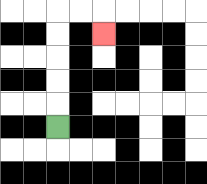{'start': '[2, 5]', 'end': '[4, 1]', 'path_directions': 'U,U,U,U,U,R,R,D', 'path_coordinates': '[[2, 5], [2, 4], [2, 3], [2, 2], [2, 1], [2, 0], [3, 0], [4, 0], [4, 1]]'}